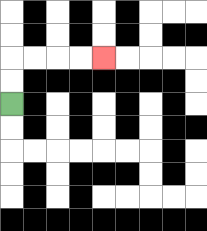{'start': '[0, 4]', 'end': '[4, 2]', 'path_directions': 'U,U,R,R,R,R', 'path_coordinates': '[[0, 4], [0, 3], [0, 2], [1, 2], [2, 2], [3, 2], [4, 2]]'}